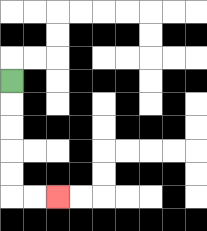{'start': '[0, 3]', 'end': '[2, 8]', 'path_directions': 'D,D,D,D,D,R,R', 'path_coordinates': '[[0, 3], [0, 4], [0, 5], [0, 6], [0, 7], [0, 8], [1, 8], [2, 8]]'}